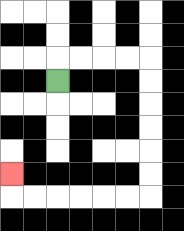{'start': '[2, 3]', 'end': '[0, 7]', 'path_directions': 'U,R,R,R,R,D,D,D,D,D,D,L,L,L,L,L,L,U', 'path_coordinates': '[[2, 3], [2, 2], [3, 2], [4, 2], [5, 2], [6, 2], [6, 3], [6, 4], [6, 5], [6, 6], [6, 7], [6, 8], [5, 8], [4, 8], [3, 8], [2, 8], [1, 8], [0, 8], [0, 7]]'}